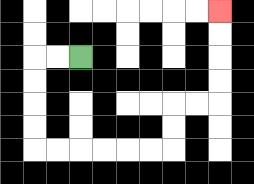{'start': '[3, 2]', 'end': '[9, 0]', 'path_directions': 'L,L,D,D,D,D,R,R,R,R,R,R,U,U,R,R,U,U,U,U', 'path_coordinates': '[[3, 2], [2, 2], [1, 2], [1, 3], [1, 4], [1, 5], [1, 6], [2, 6], [3, 6], [4, 6], [5, 6], [6, 6], [7, 6], [7, 5], [7, 4], [8, 4], [9, 4], [9, 3], [9, 2], [9, 1], [9, 0]]'}